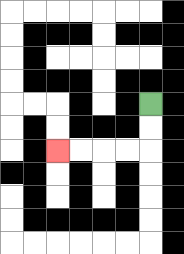{'start': '[6, 4]', 'end': '[2, 6]', 'path_directions': 'D,D,L,L,L,L', 'path_coordinates': '[[6, 4], [6, 5], [6, 6], [5, 6], [4, 6], [3, 6], [2, 6]]'}